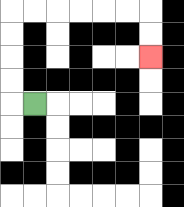{'start': '[1, 4]', 'end': '[6, 2]', 'path_directions': 'L,U,U,U,U,R,R,R,R,R,R,D,D', 'path_coordinates': '[[1, 4], [0, 4], [0, 3], [0, 2], [0, 1], [0, 0], [1, 0], [2, 0], [3, 0], [4, 0], [5, 0], [6, 0], [6, 1], [6, 2]]'}